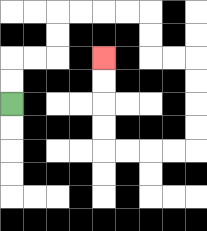{'start': '[0, 4]', 'end': '[4, 2]', 'path_directions': 'U,U,R,R,U,U,R,R,R,R,D,D,R,R,D,D,D,D,L,L,L,L,U,U,U,U', 'path_coordinates': '[[0, 4], [0, 3], [0, 2], [1, 2], [2, 2], [2, 1], [2, 0], [3, 0], [4, 0], [5, 0], [6, 0], [6, 1], [6, 2], [7, 2], [8, 2], [8, 3], [8, 4], [8, 5], [8, 6], [7, 6], [6, 6], [5, 6], [4, 6], [4, 5], [4, 4], [4, 3], [4, 2]]'}